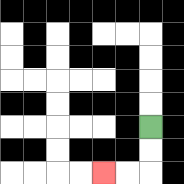{'start': '[6, 5]', 'end': '[4, 7]', 'path_directions': 'D,D,L,L', 'path_coordinates': '[[6, 5], [6, 6], [6, 7], [5, 7], [4, 7]]'}